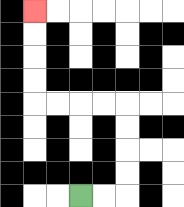{'start': '[3, 8]', 'end': '[1, 0]', 'path_directions': 'R,R,U,U,U,U,L,L,L,L,U,U,U,U', 'path_coordinates': '[[3, 8], [4, 8], [5, 8], [5, 7], [5, 6], [5, 5], [5, 4], [4, 4], [3, 4], [2, 4], [1, 4], [1, 3], [1, 2], [1, 1], [1, 0]]'}